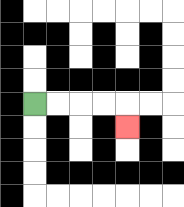{'start': '[1, 4]', 'end': '[5, 5]', 'path_directions': 'R,R,R,R,D', 'path_coordinates': '[[1, 4], [2, 4], [3, 4], [4, 4], [5, 4], [5, 5]]'}